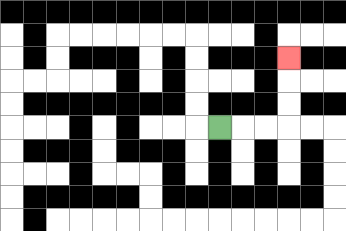{'start': '[9, 5]', 'end': '[12, 2]', 'path_directions': 'R,R,R,U,U,U', 'path_coordinates': '[[9, 5], [10, 5], [11, 5], [12, 5], [12, 4], [12, 3], [12, 2]]'}